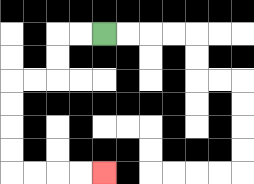{'start': '[4, 1]', 'end': '[4, 7]', 'path_directions': 'L,L,D,D,L,L,D,D,D,D,R,R,R,R', 'path_coordinates': '[[4, 1], [3, 1], [2, 1], [2, 2], [2, 3], [1, 3], [0, 3], [0, 4], [0, 5], [0, 6], [0, 7], [1, 7], [2, 7], [3, 7], [4, 7]]'}